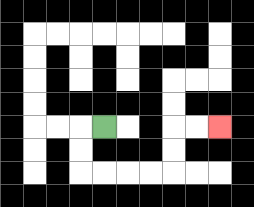{'start': '[4, 5]', 'end': '[9, 5]', 'path_directions': 'L,D,D,R,R,R,R,U,U,R,R', 'path_coordinates': '[[4, 5], [3, 5], [3, 6], [3, 7], [4, 7], [5, 7], [6, 7], [7, 7], [7, 6], [7, 5], [8, 5], [9, 5]]'}